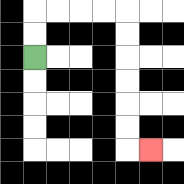{'start': '[1, 2]', 'end': '[6, 6]', 'path_directions': 'U,U,R,R,R,R,D,D,D,D,D,D,R', 'path_coordinates': '[[1, 2], [1, 1], [1, 0], [2, 0], [3, 0], [4, 0], [5, 0], [5, 1], [5, 2], [5, 3], [5, 4], [5, 5], [5, 6], [6, 6]]'}